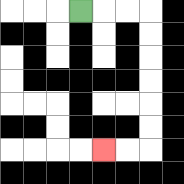{'start': '[3, 0]', 'end': '[4, 6]', 'path_directions': 'R,R,R,D,D,D,D,D,D,L,L', 'path_coordinates': '[[3, 0], [4, 0], [5, 0], [6, 0], [6, 1], [6, 2], [6, 3], [6, 4], [6, 5], [6, 6], [5, 6], [4, 6]]'}